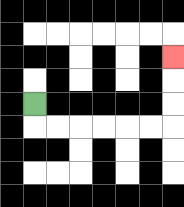{'start': '[1, 4]', 'end': '[7, 2]', 'path_directions': 'D,R,R,R,R,R,R,U,U,U', 'path_coordinates': '[[1, 4], [1, 5], [2, 5], [3, 5], [4, 5], [5, 5], [6, 5], [7, 5], [7, 4], [7, 3], [7, 2]]'}